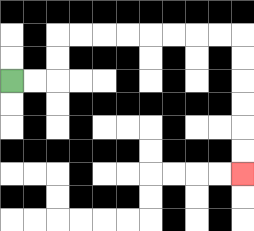{'start': '[0, 3]', 'end': '[10, 7]', 'path_directions': 'R,R,U,U,R,R,R,R,R,R,R,R,D,D,D,D,D,D', 'path_coordinates': '[[0, 3], [1, 3], [2, 3], [2, 2], [2, 1], [3, 1], [4, 1], [5, 1], [6, 1], [7, 1], [8, 1], [9, 1], [10, 1], [10, 2], [10, 3], [10, 4], [10, 5], [10, 6], [10, 7]]'}